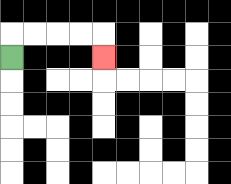{'start': '[0, 2]', 'end': '[4, 2]', 'path_directions': 'U,R,R,R,R,D', 'path_coordinates': '[[0, 2], [0, 1], [1, 1], [2, 1], [3, 1], [4, 1], [4, 2]]'}